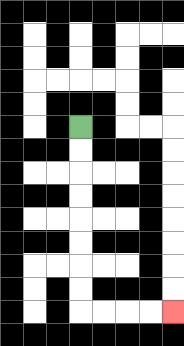{'start': '[3, 5]', 'end': '[7, 13]', 'path_directions': 'D,D,D,D,D,D,D,D,R,R,R,R', 'path_coordinates': '[[3, 5], [3, 6], [3, 7], [3, 8], [3, 9], [3, 10], [3, 11], [3, 12], [3, 13], [4, 13], [5, 13], [6, 13], [7, 13]]'}